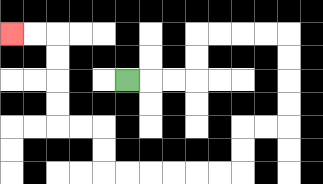{'start': '[5, 3]', 'end': '[0, 1]', 'path_directions': 'R,R,R,U,U,R,R,R,R,D,D,D,D,L,L,D,D,L,L,L,L,L,L,U,U,L,L,U,U,U,U,L,L', 'path_coordinates': '[[5, 3], [6, 3], [7, 3], [8, 3], [8, 2], [8, 1], [9, 1], [10, 1], [11, 1], [12, 1], [12, 2], [12, 3], [12, 4], [12, 5], [11, 5], [10, 5], [10, 6], [10, 7], [9, 7], [8, 7], [7, 7], [6, 7], [5, 7], [4, 7], [4, 6], [4, 5], [3, 5], [2, 5], [2, 4], [2, 3], [2, 2], [2, 1], [1, 1], [0, 1]]'}